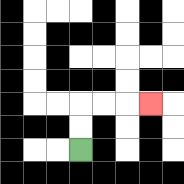{'start': '[3, 6]', 'end': '[6, 4]', 'path_directions': 'U,U,R,R,R', 'path_coordinates': '[[3, 6], [3, 5], [3, 4], [4, 4], [5, 4], [6, 4]]'}